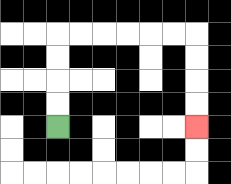{'start': '[2, 5]', 'end': '[8, 5]', 'path_directions': 'U,U,U,U,R,R,R,R,R,R,D,D,D,D', 'path_coordinates': '[[2, 5], [2, 4], [2, 3], [2, 2], [2, 1], [3, 1], [4, 1], [5, 1], [6, 1], [7, 1], [8, 1], [8, 2], [8, 3], [8, 4], [8, 5]]'}